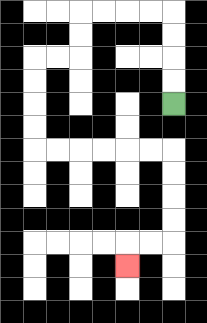{'start': '[7, 4]', 'end': '[5, 11]', 'path_directions': 'U,U,U,U,L,L,L,L,D,D,L,L,D,D,D,D,R,R,R,R,R,R,D,D,D,D,L,L,D', 'path_coordinates': '[[7, 4], [7, 3], [7, 2], [7, 1], [7, 0], [6, 0], [5, 0], [4, 0], [3, 0], [3, 1], [3, 2], [2, 2], [1, 2], [1, 3], [1, 4], [1, 5], [1, 6], [2, 6], [3, 6], [4, 6], [5, 6], [6, 6], [7, 6], [7, 7], [7, 8], [7, 9], [7, 10], [6, 10], [5, 10], [5, 11]]'}